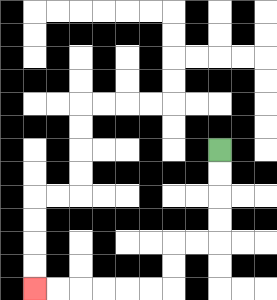{'start': '[9, 6]', 'end': '[1, 12]', 'path_directions': 'D,D,D,D,L,L,D,D,L,L,L,L,L,L', 'path_coordinates': '[[9, 6], [9, 7], [9, 8], [9, 9], [9, 10], [8, 10], [7, 10], [7, 11], [7, 12], [6, 12], [5, 12], [4, 12], [3, 12], [2, 12], [1, 12]]'}